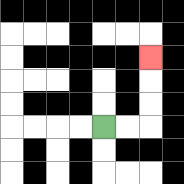{'start': '[4, 5]', 'end': '[6, 2]', 'path_directions': 'R,R,U,U,U', 'path_coordinates': '[[4, 5], [5, 5], [6, 5], [6, 4], [6, 3], [6, 2]]'}